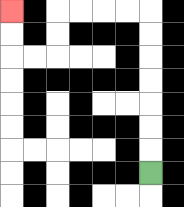{'start': '[6, 7]', 'end': '[0, 0]', 'path_directions': 'U,U,U,U,U,U,U,L,L,L,L,D,D,L,L,U,U', 'path_coordinates': '[[6, 7], [6, 6], [6, 5], [6, 4], [6, 3], [6, 2], [6, 1], [6, 0], [5, 0], [4, 0], [3, 0], [2, 0], [2, 1], [2, 2], [1, 2], [0, 2], [0, 1], [0, 0]]'}